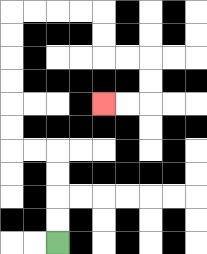{'start': '[2, 10]', 'end': '[4, 4]', 'path_directions': 'U,U,U,U,L,L,U,U,U,U,U,U,R,R,R,R,D,D,R,R,D,D,L,L', 'path_coordinates': '[[2, 10], [2, 9], [2, 8], [2, 7], [2, 6], [1, 6], [0, 6], [0, 5], [0, 4], [0, 3], [0, 2], [0, 1], [0, 0], [1, 0], [2, 0], [3, 0], [4, 0], [4, 1], [4, 2], [5, 2], [6, 2], [6, 3], [6, 4], [5, 4], [4, 4]]'}